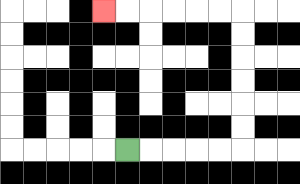{'start': '[5, 6]', 'end': '[4, 0]', 'path_directions': 'R,R,R,R,R,U,U,U,U,U,U,L,L,L,L,L,L', 'path_coordinates': '[[5, 6], [6, 6], [7, 6], [8, 6], [9, 6], [10, 6], [10, 5], [10, 4], [10, 3], [10, 2], [10, 1], [10, 0], [9, 0], [8, 0], [7, 0], [6, 0], [5, 0], [4, 0]]'}